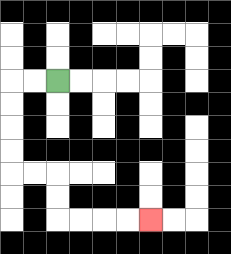{'start': '[2, 3]', 'end': '[6, 9]', 'path_directions': 'L,L,D,D,D,D,R,R,D,D,R,R,R,R', 'path_coordinates': '[[2, 3], [1, 3], [0, 3], [0, 4], [0, 5], [0, 6], [0, 7], [1, 7], [2, 7], [2, 8], [2, 9], [3, 9], [4, 9], [5, 9], [6, 9]]'}